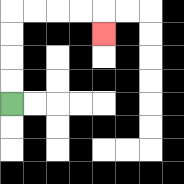{'start': '[0, 4]', 'end': '[4, 1]', 'path_directions': 'U,U,U,U,R,R,R,R,D', 'path_coordinates': '[[0, 4], [0, 3], [0, 2], [0, 1], [0, 0], [1, 0], [2, 0], [3, 0], [4, 0], [4, 1]]'}